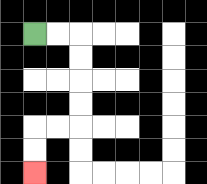{'start': '[1, 1]', 'end': '[1, 7]', 'path_directions': 'R,R,D,D,D,D,L,L,D,D', 'path_coordinates': '[[1, 1], [2, 1], [3, 1], [3, 2], [3, 3], [3, 4], [3, 5], [2, 5], [1, 5], [1, 6], [1, 7]]'}